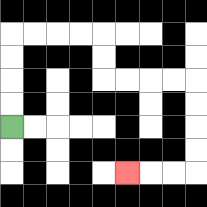{'start': '[0, 5]', 'end': '[5, 7]', 'path_directions': 'U,U,U,U,R,R,R,R,D,D,R,R,R,R,D,D,D,D,L,L,L', 'path_coordinates': '[[0, 5], [0, 4], [0, 3], [0, 2], [0, 1], [1, 1], [2, 1], [3, 1], [4, 1], [4, 2], [4, 3], [5, 3], [6, 3], [7, 3], [8, 3], [8, 4], [8, 5], [8, 6], [8, 7], [7, 7], [6, 7], [5, 7]]'}